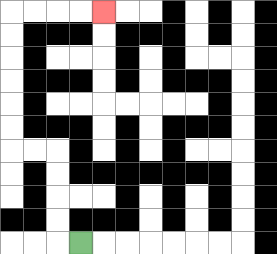{'start': '[3, 10]', 'end': '[4, 0]', 'path_directions': 'L,U,U,U,U,L,L,U,U,U,U,U,U,R,R,R,R', 'path_coordinates': '[[3, 10], [2, 10], [2, 9], [2, 8], [2, 7], [2, 6], [1, 6], [0, 6], [0, 5], [0, 4], [0, 3], [0, 2], [0, 1], [0, 0], [1, 0], [2, 0], [3, 0], [4, 0]]'}